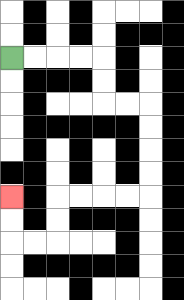{'start': '[0, 2]', 'end': '[0, 8]', 'path_directions': 'R,R,R,R,D,D,R,R,D,D,D,D,L,L,L,L,D,D,L,L,U,U', 'path_coordinates': '[[0, 2], [1, 2], [2, 2], [3, 2], [4, 2], [4, 3], [4, 4], [5, 4], [6, 4], [6, 5], [6, 6], [6, 7], [6, 8], [5, 8], [4, 8], [3, 8], [2, 8], [2, 9], [2, 10], [1, 10], [0, 10], [0, 9], [0, 8]]'}